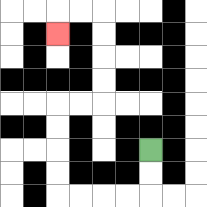{'start': '[6, 6]', 'end': '[2, 1]', 'path_directions': 'D,D,L,L,L,L,U,U,U,U,R,R,U,U,U,U,L,L,D', 'path_coordinates': '[[6, 6], [6, 7], [6, 8], [5, 8], [4, 8], [3, 8], [2, 8], [2, 7], [2, 6], [2, 5], [2, 4], [3, 4], [4, 4], [4, 3], [4, 2], [4, 1], [4, 0], [3, 0], [2, 0], [2, 1]]'}